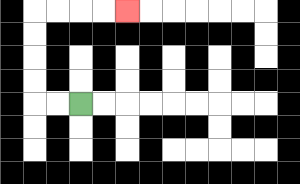{'start': '[3, 4]', 'end': '[5, 0]', 'path_directions': 'L,L,U,U,U,U,R,R,R,R', 'path_coordinates': '[[3, 4], [2, 4], [1, 4], [1, 3], [1, 2], [1, 1], [1, 0], [2, 0], [3, 0], [4, 0], [5, 0]]'}